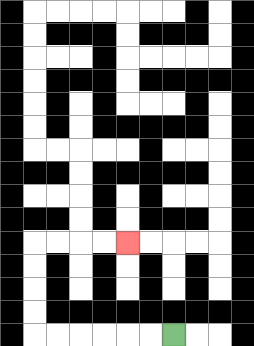{'start': '[7, 14]', 'end': '[5, 10]', 'path_directions': 'L,L,L,L,L,L,U,U,U,U,R,R,R,R', 'path_coordinates': '[[7, 14], [6, 14], [5, 14], [4, 14], [3, 14], [2, 14], [1, 14], [1, 13], [1, 12], [1, 11], [1, 10], [2, 10], [3, 10], [4, 10], [5, 10]]'}